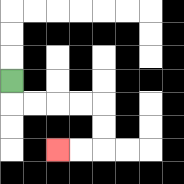{'start': '[0, 3]', 'end': '[2, 6]', 'path_directions': 'D,R,R,R,R,D,D,L,L', 'path_coordinates': '[[0, 3], [0, 4], [1, 4], [2, 4], [3, 4], [4, 4], [4, 5], [4, 6], [3, 6], [2, 6]]'}